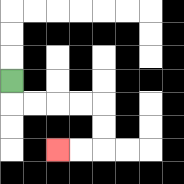{'start': '[0, 3]', 'end': '[2, 6]', 'path_directions': 'D,R,R,R,R,D,D,L,L', 'path_coordinates': '[[0, 3], [0, 4], [1, 4], [2, 4], [3, 4], [4, 4], [4, 5], [4, 6], [3, 6], [2, 6]]'}